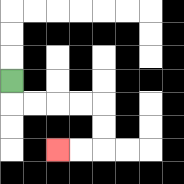{'start': '[0, 3]', 'end': '[2, 6]', 'path_directions': 'D,R,R,R,R,D,D,L,L', 'path_coordinates': '[[0, 3], [0, 4], [1, 4], [2, 4], [3, 4], [4, 4], [4, 5], [4, 6], [3, 6], [2, 6]]'}